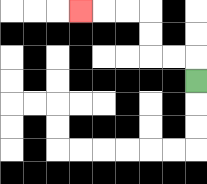{'start': '[8, 3]', 'end': '[3, 0]', 'path_directions': 'U,L,L,U,U,L,L,L', 'path_coordinates': '[[8, 3], [8, 2], [7, 2], [6, 2], [6, 1], [6, 0], [5, 0], [4, 0], [3, 0]]'}